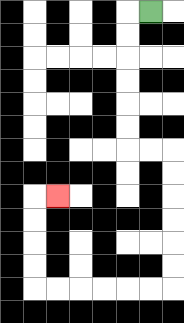{'start': '[6, 0]', 'end': '[2, 8]', 'path_directions': 'L,D,D,D,D,D,D,R,R,D,D,D,D,D,D,L,L,L,L,L,L,U,U,U,U,R', 'path_coordinates': '[[6, 0], [5, 0], [5, 1], [5, 2], [5, 3], [5, 4], [5, 5], [5, 6], [6, 6], [7, 6], [7, 7], [7, 8], [7, 9], [7, 10], [7, 11], [7, 12], [6, 12], [5, 12], [4, 12], [3, 12], [2, 12], [1, 12], [1, 11], [1, 10], [1, 9], [1, 8], [2, 8]]'}